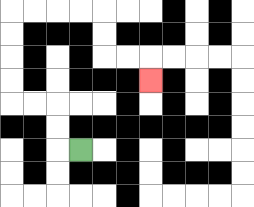{'start': '[3, 6]', 'end': '[6, 3]', 'path_directions': 'L,U,U,L,L,U,U,U,U,R,R,R,R,D,D,R,R,D', 'path_coordinates': '[[3, 6], [2, 6], [2, 5], [2, 4], [1, 4], [0, 4], [0, 3], [0, 2], [0, 1], [0, 0], [1, 0], [2, 0], [3, 0], [4, 0], [4, 1], [4, 2], [5, 2], [6, 2], [6, 3]]'}